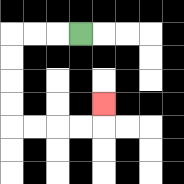{'start': '[3, 1]', 'end': '[4, 4]', 'path_directions': 'L,L,L,D,D,D,D,R,R,R,R,U', 'path_coordinates': '[[3, 1], [2, 1], [1, 1], [0, 1], [0, 2], [0, 3], [0, 4], [0, 5], [1, 5], [2, 5], [3, 5], [4, 5], [4, 4]]'}